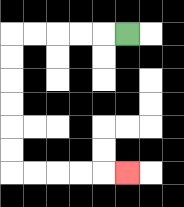{'start': '[5, 1]', 'end': '[5, 7]', 'path_directions': 'L,L,L,L,L,D,D,D,D,D,D,R,R,R,R,R', 'path_coordinates': '[[5, 1], [4, 1], [3, 1], [2, 1], [1, 1], [0, 1], [0, 2], [0, 3], [0, 4], [0, 5], [0, 6], [0, 7], [1, 7], [2, 7], [3, 7], [4, 7], [5, 7]]'}